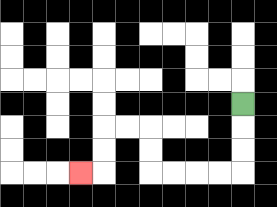{'start': '[10, 4]', 'end': '[3, 7]', 'path_directions': 'D,D,D,L,L,L,L,U,U,L,L,D,D,L', 'path_coordinates': '[[10, 4], [10, 5], [10, 6], [10, 7], [9, 7], [8, 7], [7, 7], [6, 7], [6, 6], [6, 5], [5, 5], [4, 5], [4, 6], [4, 7], [3, 7]]'}